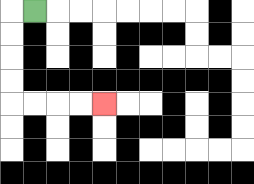{'start': '[1, 0]', 'end': '[4, 4]', 'path_directions': 'L,D,D,D,D,R,R,R,R', 'path_coordinates': '[[1, 0], [0, 0], [0, 1], [0, 2], [0, 3], [0, 4], [1, 4], [2, 4], [3, 4], [4, 4]]'}